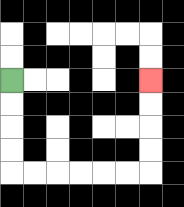{'start': '[0, 3]', 'end': '[6, 3]', 'path_directions': 'D,D,D,D,R,R,R,R,R,R,U,U,U,U', 'path_coordinates': '[[0, 3], [0, 4], [0, 5], [0, 6], [0, 7], [1, 7], [2, 7], [3, 7], [4, 7], [5, 7], [6, 7], [6, 6], [6, 5], [6, 4], [6, 3]]'}